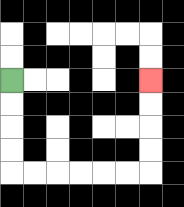{'start': '[0, 3]', 'end': '[6, 3]', 'path_directions': 'D,D,D,D,R,R,R,R,R,R,U,U,U,U', 'path_coordinates': '[[0, 3], [0, 4], [0, 5], [0, 6], [0, 7], [1, 7], [2, 7], [3, 7], [4, 7], [5, 7], [6, 7], [6, 6], [6, 5], [6, 4], [6, 3]]'}